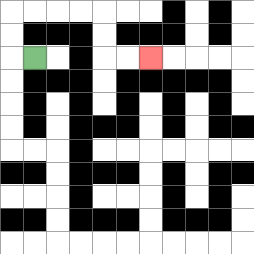{'start': '[1, 2]', 'end': '[6, 2]', 'path_directions': 'L,U,U,R,R,R,R,D,D,R,R', 'path_coordinates': '[[1, 2], [0, 2], [0, 1], [0, 0], [1, 0], [2, 0], [3, 0], [4, 0], [4, 1], [4, 2], [5, 2], [6, 2]]'}